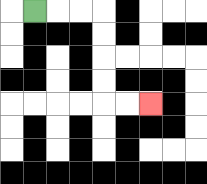{'start': '[1, 0]', 'end': '[6, 4]', 'path_directions': 'R,R,R,D,D,D,D,R,R', 'path_coordinates': '[[1, 0], [2, 0], [3, 0], [4, 0], [4, 1], [4, 2], [4, 3], [4, 4], [5, 4], [6, 4]]'}